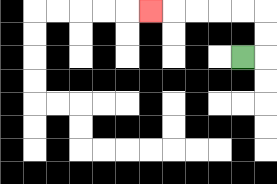{'start': '[10, 2]', 'end': '[6, 0]', 'path_directions': 'R,U,U,L,L,L,L,L', 'path_coordinates': '[[10, 2], [11, 2], [11, 1], [11, 0], [10, 0], [9, 0], [8, 0], [7, 0], [6, 0]]'}